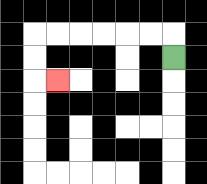{'start': '[7, 2]', 'end': '[2, 3]', 'path_directions': 'U,L,L,L,L,L,L,D,D,R', 'path_coordinates': '[[7, 2], [7, 1], [6, 1], [5, 1], [4, 1], [3, 1], [2, 1], [1, 1], [1, 2], [1, 3], [2, 3]]'}